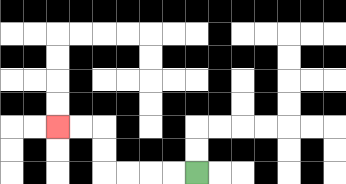{'start': '[8, 7]', 'end': '[2, 5]', 'path_directions': 'L,L,L,L,U,U,L,L', 'path_coordinates': '[[8, 7], [7, 7], [6, 7], [5, 7], [4, 7], [4, 6], [4, 5], [3, 5], [2, 5]]'}